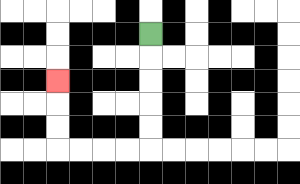{'start': '[6, 1]', 'end': '[2, 3]', 'path_directions': 'D,D,D,D,D,L,L,L,L,U,U,U', 'path_coordinates': '[[6, 1], [6, 2], [6, 3], [6, 4], [6, 5], [6, 6], [5, 6], [4, 6], [3, 6], [2, 6], [2, 5], [2, 4], [2, 3]]'}